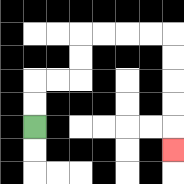{'start': '[1, 5]', 'end': '[7, 6]', 'path_directions': 'U,U,R,R,U,U,R,R,R,R,D,D,D,D,D', 'path_coordinates': '[[1, 5], [1, 4], [1, 3], [2, 3], [3, 3], [3, 2], [3, 1], [4, 1], [5, 1], [6, 1], [7, 1], [7, 2], [7, 3], [7, 4], [7, 5], [7, 6]]'}